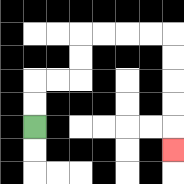{'start': '[1, 5]', 'end': '[7, 6]', 'path_directions': 'U,U,R,R,U,U,R,R,R,R,D,D,D,D,D', 'path_coordinates': '[[1, 5], [1, 4], [1, 3], [2, 3], [3, 3], [3, 2], [3, 1], [4, 1], [5, 1], [6, 1], [7, 1], [7, 2], [7, 3], [7, 4], [7, 5], [7, 6]]'}